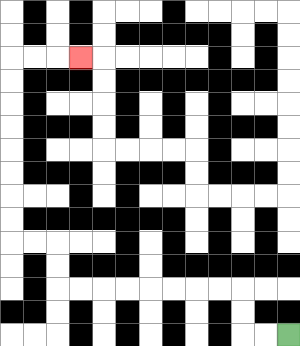{'start': '[12, 14]', 'end': '[3, 2]', 'path_directions': 'L,L,U,U,L,L,L,L,L,L,L,L,U,U,L,L,U,U,U,U,U,U,U,U,R,R,R', 'path_coordinates': '[[12, 14], [11, 14], [10, 14], [10, 13], [10, 12], [9, 12], [8, 12], [7, 12], [6, 12], [5, 12], [4, 12], [3, 12], [2, 12], [2, 11], [2, 10], [1, 10], [0, 10], [0, 9], [0, 8], [0, 7], [0, 6], [0, 5], [0, 4], [0, 3], [0, 2], [1, 2], [2, 2], [3, 2]]'}